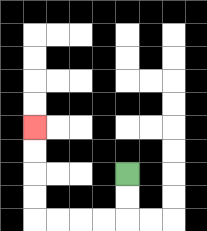{'start': '[5, 7]', 'end': '[1, 5]', 'path_directions': 'D,D,L,L,L,L,U,U,U,U', 'path_coordinates': '[[5, 7], [5, 8], [5, 9], [4, 9], [3, 9], [2, 9], [1, 9], [1, 8], [1, 7], [1, 6], [1, 5]]'}